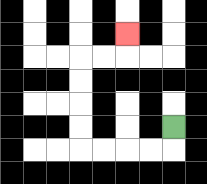{'start': '[7, 5]', 'end': '[5, 1]', 'path_directions': 'D,L,L,L,L,U,U,U,U,R,R,U', 'path_coordinates': '[[7, 5], [7, 6], [6, 6], [5, 6], [4, 6], [3, 6], [3, 5], [3, 4], [3, 3], [3, 2], [4, 2], [5, 2], [5, 1]]'}